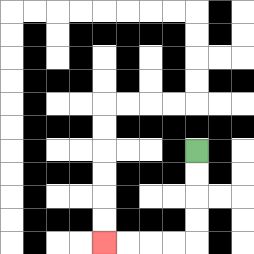{'start': '[8, 6]', 'end': '[4, 10]', 'path_directions': 'D,D,D,D,L,L,L,L', 'path_coordinates': '[[8, 6], [8, 7], [8, 8], [8, 9], [8, 10], [7, 10], [6, 10], [5, 10], [4, 10]]'}